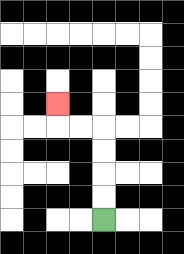{'start': '[4, 9]', 'end': '[2, 4]', 'path_directions': 'U,U,U,U,L,L,U', 'path_coordinates': '[[4, 9], [4, 8], [4, 7], [4, 6], [4, 5], [3, 5], [2, 5], [2, 4]]'}